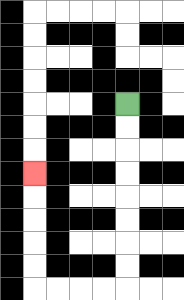{'start': '[5, 4]', 'end': '[1, 7]', 'path_directions': 'D,D,D,D,D,D,D,D,L,L,L,L,U,U,U,U,U', 'path_coordinates': '[[5, 4], [5, 5], [5, 6], [5, 7], [5, 8], [5, 9], [5, 10], [5, 11], [5, 12], [4, 12], [3, 12], [2, 12], [1, 12], [1, 11], [1, 10], [1, 9], [1, 8], [1, 7]]'}